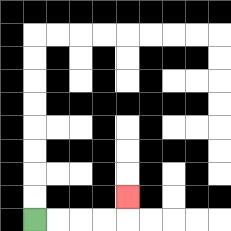{'start': '[1, 9]', 'end': '[5, 8]', 'path_directions': 'R,R,R,R,U', 'path_coordinates': '[[1, 9], [2, 9], [3, 9], [4, 9], [5, 9], [5, 8]]'}